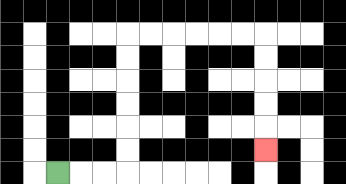{'start': '[2, 7]', 'end': '[11, 6]', 'path_directions': 'R,R,R,U,U,U,U,U,U,R,R,R,R,R,R,D,D,D,D,D', 'path_coordinates': '[[2, 7], [3, 7], [4, 7], [5, 7], [5, 6], [5, 5], [5, 4], [5, 3], [5, 2], [5, 1], [6, 1], [7, 1], [8, 1], [9, 1], [10, 1], [11, 1], [11, 2], [11, 3], [11, 4], [11, 5], [11, 6]]'}